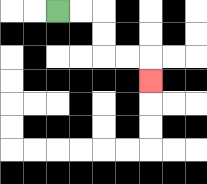{'start': '[2, 0]', 'end': '[6, 3]', 'path_directions': 'R,R,D,D,R,R,D', 'path_coordinates': '[[2, 0], [3, 0], [4, 0], [4, 1], [4, 2], [5, 2], [6, 2], [6, 3]]'}